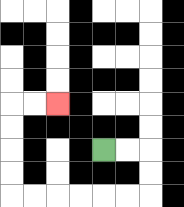{'start': '[4, 6]', 'end': '[2, 4]', 'path_directions': 'R,R,D,D,L,L,L,L,L,L,U,U,U,U,R,R', 'path_coordinates': '[[4, 6], [5, 6], [6, 6], [6, 7], [6, 8], [5, 8], [4, 8], [3, 8], [2, 8], [1, 8], [0, 8], [0, 7], [0, 6], [0, 5], [0, 4], [1, 4], [2, 4]]'}